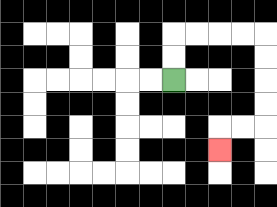{'start': '[7, 3]', 'end': '[9, 6]', 'path_directions': 'U,U,R,R,R,R,D,D,D,D,L,L,D', 'path_coordinates': '[[7, 3], [7, 2], [7, 1], [8, 1], [9, 1], [10, 1], [11, 1], [11, 2], [11, 3], [11, 4], [11, 5], [10, 5], [9, 5], [9, 6]]'}